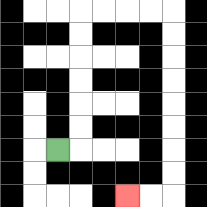{'start': '[2, 6]', 'end': '[5, 8]', 'path_directions': 'R,U,U,U,U,U,U,R,R,R,R,D,D,D,D,D,D,D,D,L,L', 'path_coordinates': '[[2, 6], [3, 6], [3, 5], [3, 4], [3, 3], [3, 2], [3, 1], [3, 0], [4, 0], [5, 0], [6, 0], [7, 0], [7, 1], [7, 2], [7, 3], [7, 4], [7, 5], [7, 6], [7, 7], [7, 8], [6, 8], [5, 8]]'}